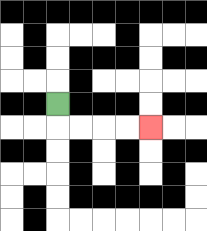{'start': '[2, 4]', 'end': '[6, 5]', 'path_directions': 'D,R,R,R,R', 'path_coordinates': '[[2, 4], [2, 5], [3, 5], [4, 5], [5, 5], [6, 5]]'}